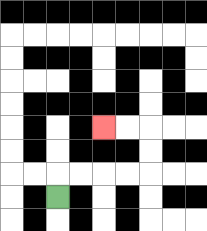{'start': '[2, 8]', 'end': '[4, 5]', 'path_directions': 'U,R,R,R,R,U,U,L,L', 'path_coordinates': '[[2, 8], [2, 7], [3, 7], [4, 7], [5, 7], [6, 7], [6, 6], [6, 5], [5, 5], [4, 5]]'}